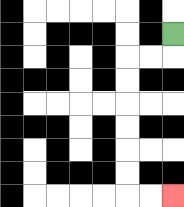{'start': '[7, 1]', 'end': '[7, 8]', 'path_directions': 'D,L,L,D,D,D,D,D,D,R,R', 'path_coordinates': '[[7, 1], [7, 2], [6, 2], [5, 2], [5, 3], [5, 4], [5, 5], [5, 6], [5, 7], [5, 8], [6, 8], [7, 8]]'}